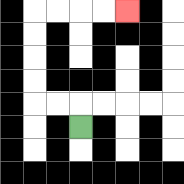{'start': '[3, 5]', 'end': '[5, 0]', 'path_directions': 'U,L,L,U,U,U,U,R,R,R,R', 'path_coordinates': '[[3, 5], [3, 4], [2, 4], [1, 4], [1, 3], [1, 2], [1, 1], [1, 0], [2, 0], [3, 0], [4, 0], [5, 0]]'}